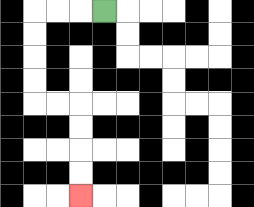{'start': '[4, 0]', 'end': '[3, 8]', 'path_directions': 'L,L,L,D,D,D,D,R,R,D,D,D,D', 'path_coordinates': '[[4, 0], [3, 0], [2, 0], [1, 0], [1, 1], [1, 2], [1, 3], [1, 4], [2, 4], [3, 4], [3, 5], [3, 6], [3, 7], [3, 8]]'}